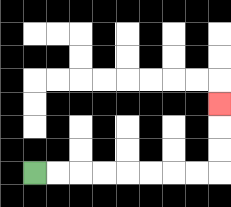{'start': '[1, 7]', 'end': '[9, 4]', 'path_directions': 'R,R,R,R,R,R,R,R,U,U,U', 'path_coordinates': '[[1, 7], [2, 7], [3, 7], [4, 7], [5, 7], [6, 7], [7, 7], [8, 7], [9, 7], [9, 6], [9, 5], [9, 4]]'}